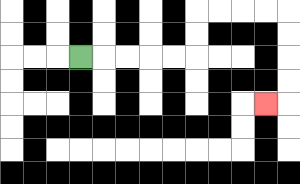{'start': '[3, 2]', 'end': '[11, 4]', 'path_directions': 'R,R,R,R,R,U,U,R,R,R,R,D,D,D,D,L', 'path_coordinates': '[[3, 2], [4, 2], [5, 2], [6, 2], [7, 2], [8, 2], [8, 1], [8, 0], [9, 0], [10, 0], [11, 0], [12, 0], [12, 1], [12, 2], [12, 3], [12, 4], [11, 4]]'}